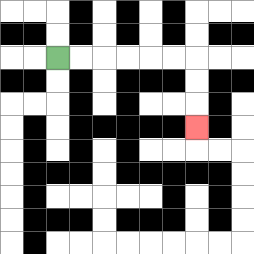{'start': '[2, 2]', 'end': '[8, 5]', 'path_directions': 'R,R,R,R,R,R,D,D,D', 'path_coordinates': '[[2, 2], [3, 2], [4, 2], [5, 2], [6, 2], [7, 2], [8, 2], [8, 3], [8, 4], [8, 5]]'}